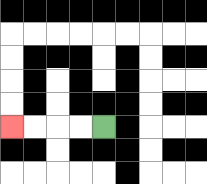{'start': '[4, 5]', 'end': '[0, 5]', 'path_directions': 'L,L,L,L', 'path_coordinates': '[[4, 5], [3, 5], [2, 5], [1, 5], [0, 5]]'}